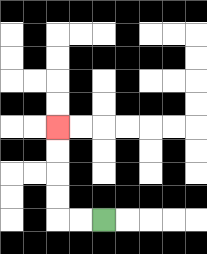{'start': '[4, 9]', 'end': '[2, 5]', 'path_directions': 'L,L,U,U,U,U', 'path_coordinates': '[[4, 9], [3, 9], [2, 9], [2, 8], [2, 7], [2, 6], [2, 5]]'}